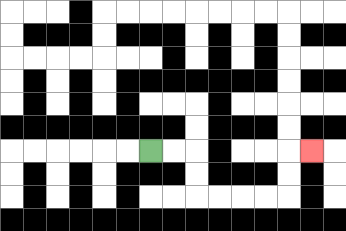{'start': '[6, 6]', 'end': '[13, 6]', 'path_directions': 'R,R,D,D,R,R,R,R,U,U,R', 'path_coordinates': '[[6, 6], [7, 6], [8, 6], [8, 7], [8, 8], [9, 8], [10, 8], [11, 8], [12, 8], [12, 7], [12, 6], [13, 6]]'}